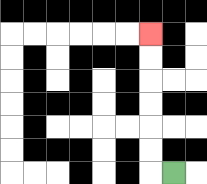{'start': '[7, 7]', 'end': '[6, 1]', 'path_directions': 'L,U,U,U,U,U,U', 'path_coordinates': '[[7, 7], [6, 7], [6, 6], [6, 5], [6, 4], [6, 3], [6, 2], [6, 1]]'}